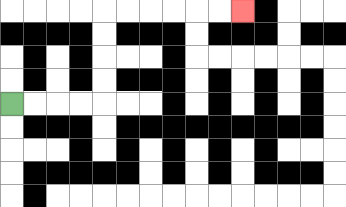{'start': '[0, 4]', 'end': '[10, 0]', 'path_directions': 'R,R,R,R,U,U,U,U,R,R,R,R,R,R', 'path_coordinates': '[[0, 4], [1, 4], [2, 4], [3, 4], [4, 4], [4, 3], [4, 2], [4, 1], [4, 0], [5, 0], [6, 0], [7, 0], [8, 0], [9, 0], [10, 0]]'}